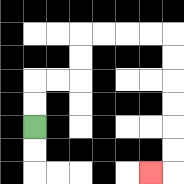{'start': '[1, 5]', 'end': '[6, 7]', 'path_directions': 'U,U,R,R,U,U,R,R,R,R,D,D,D,D,D,D,L', 'path_coordinates': '[[1, 5], [1, 4], [1, 3], [2, 3], [3, 3], [3, 2], [3, 1], [4, 1], [5, 1], [6, 1], [7, 1], [7, 2], [7, 3], [7, 4], [7, 5], [7, 6], [7, 7], [6, 7]]'}